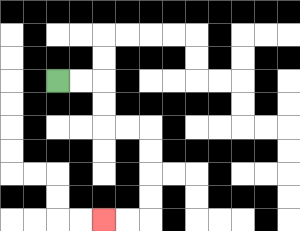{'start': '[2, 3]', 'end': '[4, 9]', 'path_directions': 'R,R,D,D,R,R,D,D,D,D,L,L', 'path_coordinates': '[[2, 3], [3, 3], [4, 3], [4, 4], [4, 5], [5, 5], [6, 5], [6, 6], [6, 7], [6, 8], [6, 9], [5, 9], [4, 9]]'}